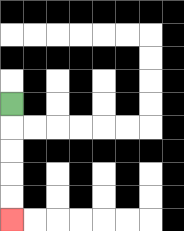{'start': '[0, 4]', 'end': '[0, 9]', 'path_directions': 'D,D,D,D,D', 'path_coordinates': '[[0, 4], [0, 5], [0, 6], [0, 7], [0, 8], [0, 9]]'}